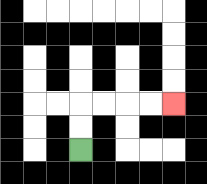{'start': '[3, 6]', 'end': '[7, 4]', 'path_directions': 'U,U,R,R,R,R', 'path_coordinates': '[[3, 6], [3, 5], [3, 4], [4, 4], [5, 4], [6, 4], [7, 4]]'}